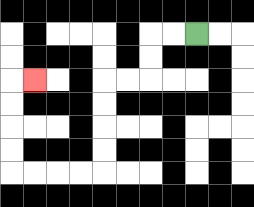{'start': '[8, 1]', 'end': '[1, 3]', 'path_directions': 'L,L,D,D,L,L,D,D,D,D,L,L,L,L,U,U,U,U,R', 'path_coordinates': '[[8, 1], [7, 1], [6, 1], [6, 2], [6, 3], [5, 3], [4, 3], [4, 4], [4, 5], [4, 6], [4, 7], [3, 7], [2, 7], [1, 7], [0, 7], [0, 6], [0, 5], [0, 4], [0, 3], [1, 3]]'}